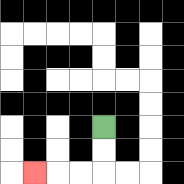{'start': '[4, 5]', 'end': '[1, 7]', 'path_directions': 'D,D,L,L,L', 'path_coordinates': '[[4, 5], [4, 6], [4, 7], [3, 7], [2, 7], [1, 7]]'}